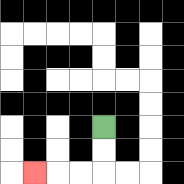{'start': '[4, 5]', 'end': '[1, 7]', 'path_directions': 'D,D,L,L,L', 'path_coordinates': '[[4, 5], [4, 6], [4, 7], [3, 7], [2, 7], [1, 7]]'}